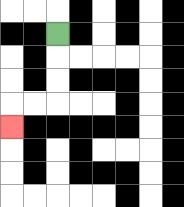{'start': '[2, 1]', 'end': '[0, 5]', 'path_directions': 'D,D,D,L,L,D', 'path_coordinates': '[[2, 1], [2, 2], [2, 3], [2, 4], [1, 4], [0, 4], [0, 5]]'}